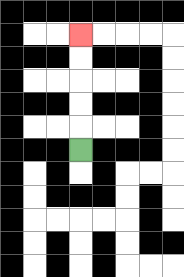{'start': '[3, 6]', 'end': '[3, 1]', 'path_directions': 'U,U,U,U,U', 'path_coordinates': '[[3, 6], [3, 5], [3, 4], [3, 3], [3, 2], [3, 1]]'}